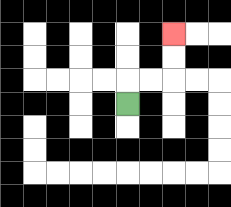{'start': '[5, 4]', 'end': '[7, 1]', 'path_directions': 'U,R,R,U,U', 'path_coordinates': '[[5, 4], [5, 3], [6, 3], [7, 3], [7, 2], [7, 1]]'}